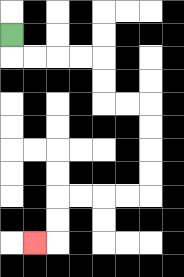{'start': '[0, 1]', 'end': '[1, 10]', 'path_directions': 'D,R,R,R,R,D,D,R,R,D,D,D,D,L,L,L,L,D,D,L', 'path_coordinates': '[[0, 1], [0, 2], [1, 2], [2, 2], [3, 2], [4, 2], [4, 3], [4, 4], [5, 4], [6, 4], [6, 5], [6, 6], [6, 7], [6, 8], [5, 8], [4, 8], [3, 8], [2, 8], [2, 9], [2, 10], [1, 10]]'}